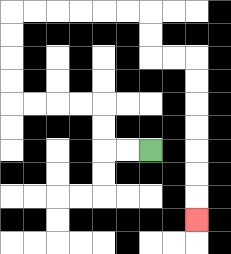{'start': '[6, 6]', 'end': '[8, 9]', 'path_directions': 'L,L,U,U,L,L,L,L,U,U,U,U,R,R,R,R,R,R,D,D,R,R,D,D,D,D,D,D,D', 'path_coordinates': '[[6, 6], [5, 6], [4, 6], [4, 5], [4, 4], [3, 4], [2, 4], [1, 4], [0, 4], [0, 3], [0, 2], [0, 1], [0, 0], [1, 0], [2, 0], [3, 0], [4, 0], [5, 0], [6, 0], [6, 1], [6, 2], [7, 2], [8, 2], [8, 3], [8, 4], [8, 5], [8, 6], [8, 7], [8, 8], [8, 9]]'}